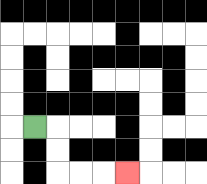{'start': '[1, 5]', 'end': '[5, 7]', 'path_directions': 'R,D,D,R,R,R', 'path_coordinates': '[[1, 5], [2, 5], [2, 6], [2, 7], [3, 7], [4, 7], [5, 7]]'}